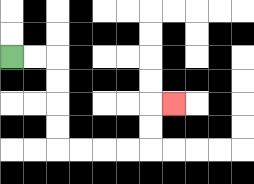{'start': '[0, 2]', 'end': '[7, 4]', 'path_directions': 'R,R,D,D,D,D,R,R,R,R,U,U,R', 'path_coordinates': '[[0, 2], [1, 2], [2, 2], [2, 3], [2, 4], [2, 5], [2, 6], [3, 6], [4, 6], [5, 6], [6, 6], [6, 5], [6, 4], [7, 4]]'}